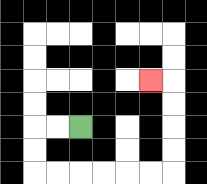{'start': '[3, 5]', 'end': '[6, 3]', 'path_directions': 'L,L,D,D,R,R,R,R,R,R,U,U,U,U,L', 'path_coordinates': '[[3, 5], [2, 5], [1, 5], [1, 6], [1, 7], [2, 7], [3, 7], [4, 7], [5, 7], [6, 7], [7, 7], [7, 6], [7, 5], [7, 4], [7, 3], [6, 3]]'}